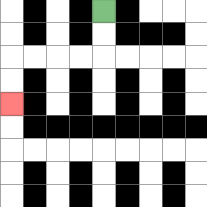{'start': '[4, 0]', 'end': '[0, 4]', 'path_directions': 'D,D,L,L,L,L,D,D', 'path_coordinates': '[[4, 0], [4, 1], [4, 2], [3, 2], [2, 2], [1, 2], [0, 2], [0, 3], [0, 4]]'}